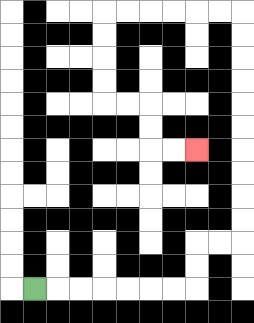{'start': '[1, 12]', 'end': '[8, 6]', 'path_directions': 'R,R,R,R,R,R,R,U,U,R,R,U,U,U,U,U,U,U,U,U,U,L,L,L,L,L,L,D,D,D,D,R,R,D,D,R,R', 'path_coordinates': '[[1, 12], [2, 12], [3, 12], [4, 12], [5, 12], [6, 12], [7, 12], [8, 12], [8, 11], [8, 10], [9, 10], [10, 10], [10, 9], [10, 8], [10, 7], [10, 6], [10, 5], [10, 4], [10, 3], [10, 2], [10, 1], [10, 0], [9, 0], [8, 0], [7, 0], [6, 0], [5, 0], [4, 0], [4, 1], [4, 2], [4, 3], [4, 4], [5, 4], [6, 4], [6, 5], [6, 6], [7, 6], [8, 6]]'}